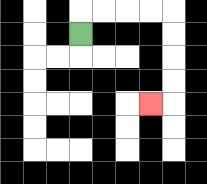{'start': '[3, 1]', 'end': '[6, 4]', 'path_directions': 'U,R,R,R,R,D,D,D,D,L', 'path_coordinates': '[[3, 1], [3, 0], [4, 0], [5, 0], [6, 0], [7, 0], [7, 1], [7, 2], [7, 3], [7, 4], [6, 4]]'}